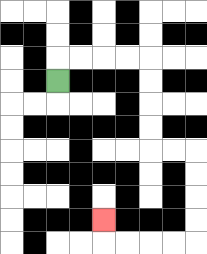{'start': '[2, 3]', 'end': '[4, 9]', 'path_directions': 'U,R,R,R,R,D,D,D,D,R,R,D,D,D,D,L,L,L,L,U', 'path_coordinates': '[[2, 3], [2, 2], [3, 2], [4, 2], [5, 2], [6, 2], [6, 3], [6, 4], [6, 5], [6, 6], [7, 6], [8, 6], [8, 7], [8, 8], [8, 9], [8, 10], [7, 10], [6, 10], [5, 10], [4, 10], [4, 9]]'}